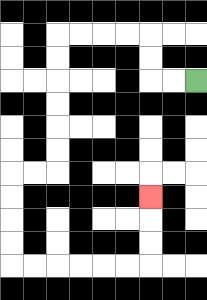{'start': '[8, 3]', 'end': '[6, 8]', 'path_directions': 'L,L,U,U,L,L,L,L,D,D,D,D,D,D,L,L,D,D,D,D,R,R,R,R,R,R,U,U,U', 'path_coordinates': '[[8, 3], [7, 3], [6, 3], [6, 2], [6, 1], [5, 1], [4, 1], [3, 1], [2, 1], [2, 2], [2, 3], [2, 4], [2, 5], [2, 6], [2, 7], [1, 7], [0, 7], [0, 8], [0, 9], [0, 10], [0, 11], [1, 11], [2, 11], [3, 11], [4, 11], [5, 11], [6, 11], [6, 10], [6, 9], [6, 8]]'}